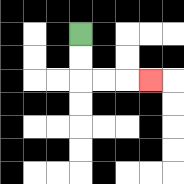{'start': '[3, 1]', 'end': '[6, 3]', 'path_directions': 'D,D,R,R,R', 'path_coordinates': '[[3, 1], [3, 2], [3, 3], [4, 3], [5, 3], [6, 3]]'}